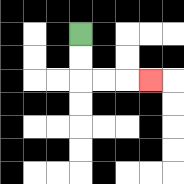{'start': '[3, 1]', 'end': '[6, 3]', 'path_directions': 'D,D,R,R,R', 'path_coordinates': '[[3, 1], [3, 2], [3, 3], [4, 3], [5, 3], [6, 3]]'}